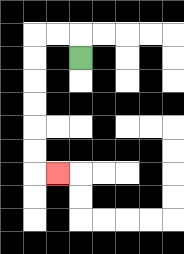{'start': '[3, 2]', 'end': '[2, 7]', 'path_directions': 'U,L,L,D,D,D,D,D,D,R', 'path_coordinates': '[[3, 2], [3, 1], [2, 1], [1, 1], [1, 2], [1, 3], [1, 4], [1, 5], [1, 6], [1, 7], [2, 7]]'}